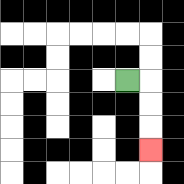{'start': '[5, 3]', 'end': '[6, 6]', 'path_directions': 'R,D,D,D', 'path_coordinates': '[[5, 3], [6, 3], [6, 4], [6, 5], [6, 6]]'}